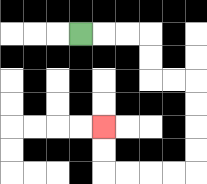{'start': '[3, 1]', 'end': '[4, 5]', 'path_directions': 'R,R,R,D,D,R,R,D,D,D,D,L,L,L,L,U,U', 'path_coordinates': '[[3, 1], [4, 1], [5, 1], [6, 1], [6, 2], [6, 3], [7, 3], [8, 3], [8, 4], [8, 5], [8, 6], [8, 7], [7, 7], [6, 7], [5, 7], [4, 7], [4, 6], [4, 5]]'}